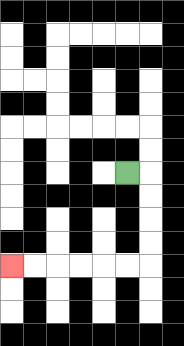{'start': '[5, 7]', 'end': '[0, 11]', 'path_directions': 'R,D,D,D,D,L,L,L,L,L,L', 'path_coordinates': '[[5, 7], [6, 7], [6, 8], [6, 9], [6, 10], [6, 11], [5, 11], [4, 11], [3, 11], [2, 11], [1, 11], [0, 11]]'}